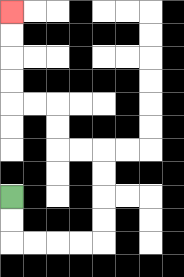{'start': '[0, 8]', 'end': '[0, 0]', 'path_directions': 'D,D,R,R,R,R,U,U,U,U,L,L,U,U,L,L,U,U,U,U', 'path_coordinates': '[[0, 8], [0, 9], [0, 10], [1, 10], [2, 10], [3, 10], [4, 10], [4, 9], [4, 8], [4, 7], [4, 6], [3, 6], [2, 6], [2, 5], [2, 4], [1, 4], [0, 4], [0, 3], [0, 2], [0, 1], [0, 0]]'}